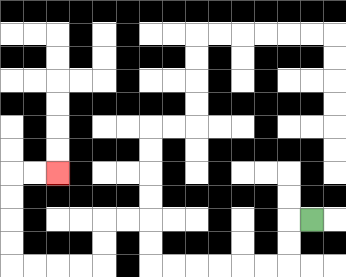{'start': '[13, 9]', 'end': '[2, 7]', 'path_directions': 'L,D,D,L,L,L,L,L,L,U,U,L,L,D,D,L,L,L,L,U,U,U,U,R,R', 'path_coordinates': '[[13, 9], [12, 9], [12, 10], [12, 11], [11, 11], [10, 11], [9, 11], [8, 11], [7, 11], [6, 11], [6, 10], [6, 9], [5, 9], [4, 9], [4, 10], [4, 11], [3, 11], [2, 11], [1, 11], [0, 11], [0, 10], [0, 9], [0, 8], [0, 7], [1, 7], [2, 7]]'}